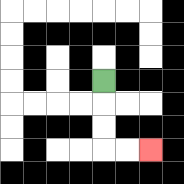{'start': '[4, 3]', 'end': '[6, 6]', 'path_directions': 'D,D,D,R,R', 'path_coordinates': '[[4, 3], [4, 4], [4, 5], [4, 6], [5, 6], [6, 6]]'}